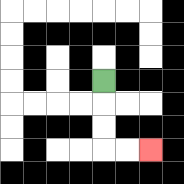{'start': '[4, 3]', 'end': '[6, 6]', 'path_directions': 'D,D,D,R,R', 'path_coordinates': '[[4, 3], [4, 4], [4, 5], [4, 6], [5, 6], [6, 6]]'}